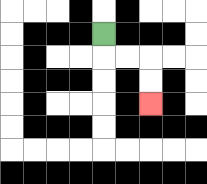{'start': '[4, 1]', 'end': '[6, 4]', 'path_directions': 'D,R,R,D,D', 'path_coordinates': '[[4, 1], [4, 2], [5, 2], [6, 2], [6, 3], [6, 4]]'}